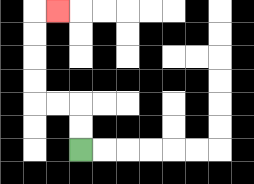{'start': '[3, 6]', 'end': '[2, 0]', 'path_directions': 'U,U,L,L,U,U,U,U,R', 'path_coordinates': '[[3, 6], [3, 5], [3, 4], [2, 4], [1, 4], [1, 3], [1, 2], [1, 1], [1, 0], [2, 0]]'}